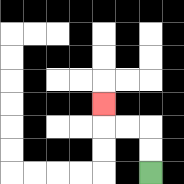{'start': '[6, 7]', 'end': '[4, 4]', 'path_directions': 'U,U,L,L,U', 'path_coordinates': '[[6, 7], [6, 6], [6, 5], [5, 5], [4, 5], [4, 4]]'}